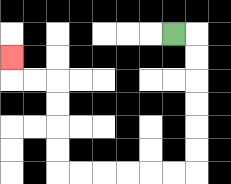{'start': '[7, 1]', 'end': '[0, 2]', 'path_directions': 'R,D,D,D,D,D,D,L,L,L,L,L,L,U,U,U,U,L,L,U', 'path_coordinates': '[[7, 1], [8, 1], [8, 2], [8, 3], [8, 4], [8, 5], [8, 6], [8, 7], [7, 7], [6, 7], [5, 7], [4, 7], [3, 7], [2, 7], [2, 6], [2, 5], [2, 4], [2, 3], [1, 3], [0, 3], [0, 2]]'}